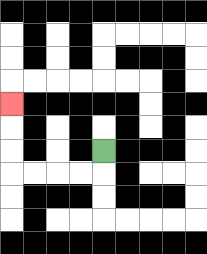{'start': '[4, 6]', 'end': '[0, 4]', 'path_directions': 'D,L,L,L,L,U,U,U', 'path_coordinates': '[[4, 6], [4, 7], [3, 7], [2, 7], [1, 7], [0, 7], [0, 6], [0, 5], [0, 4]]'}